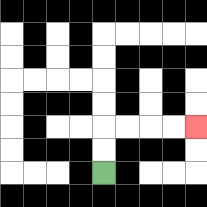{'start': '[4, 7]', 'end': '[8, 5]', 'path_directions': 'U,U,R,R,R,R', 'path_coordinates': '[[4, 7], [4, 6], [4, 5], [5, 5], [6, 5], [7, 5], [8, 5]]'}